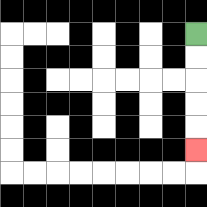{'start': '[8, 1]', 'end': '[8, 6]', 'path_directions': 'D,D,D,D,D', 'path_coordinates': '[[8, 1], [8, 2], [8, 3], [8, 4], [8, 5], [8, 6]]'}